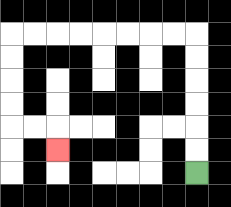{'start': '[8, 7]', 'end': '[2, 6]', 'path_directions': 'U,U,U,U,U,U,L,L,L,L,L,L,L,L,D,D,D,D,R,R,D', 'path_coordinates': '[[8, 7], [8, 6], [8, 5], [8, 4], [8, 3], [8, 2], [8, 1], [7, 1], [6, 1], [5, 1], [4, 1], [3, 1], [2, 1], [1, 1], [0, 1], [0, 2], [0, 3], [0, 4], [0, 5], [1, 5], [2, 5], [2, 6]]'}